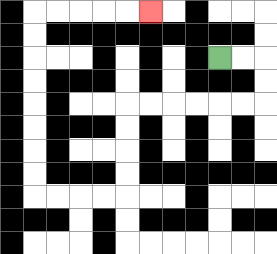{'start': '[9, 2]', 'end': '[6, 0]', 'path_directions': 'R,R,D,D,L,L,L,L,L,L,D,D,D,D,L,L,L,L,U,U,U,U,U,U,U,U,R,R,R,R,R', 'path_coordinates': '[[9, 2], [10, 2], [11, 2], [11, 3], [11, 4], [10, 4], [9, 4], [8, 4], [7, 4], [6, 4], [5, 4], [5, 5], [5, 6], [5, 7], [5, 8], [4, 8], [3, 8], [2, 8], [1, 8], [1, 7], [1, 6], [1, 5], [1, 4], [1, 3], [1, 2], [1, 1], [1, 0], [2, 0], [3, 0], [4, 0], [5, 0], [6, 0]]'}